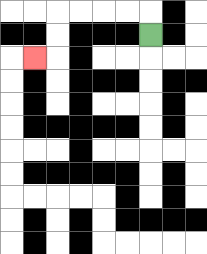{'start': '[6, 1]', 'end': '[1, 2]', 'path_directions': 'U,L,L,L,L,D,D,L', 'path_coordinates': '[[6, 1], [6, 0], [5, 0], [4, 0], [3, 0], [2, 0], [2, 1], [2, 2], [1, 2]]'}